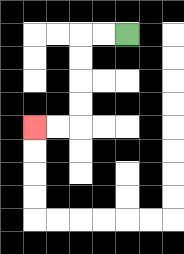{'start': '[5, 1]', 'end': '[1, 5]', 'path_directions': 'L,L,D,D,D,D,L,L', 'path_coordinates': '[[5, 1], [4, 1], [3, 1], [3, 2], [3, 3], [3, 4], [3, 5], [2, 5], [1, 5]]'}